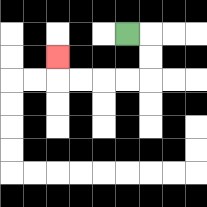{'start': '[5, 1]', 'end': '[2, 2]', 'path_directions': 'R,D,D,L,L,L,L,U', 'path_coordinates': '[[5, 1], [6, 1], [6, 2], [6, 3], [5, 3], [4, 3], [3, 3], [2, 3], [2, 2]]'}